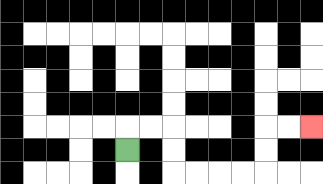{'start': '[5, 6]', 'end': '[13, 5]', 'path_directions': 'U,R,R,D,D,R,R,R,R,U,U,R,R', 'path_coordinates': '[[5, 6], [5, 5], [6, 5], [7, 5], [7, 6], [7, 7], [8, 7], [9, 7], [10, 7], [11, 7], [11, 6], [11, 5], [12, 5], [13, 5]]'}